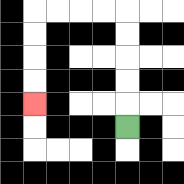{'start': '[5, 5]', 'end': '[1, 4]', 'path_directions': 'U,U,U,U,U,L,L,L,L,D,D,D,D', 'path_coordinates': '[[5, 5], [5, 4], [5, 3], [5, 2], [5, 1], [5, 0], [4, 0], [3, 0], [2, 0], [1, 0], [1, 1], [1, 2], [1, 3], [1, 4]]'}